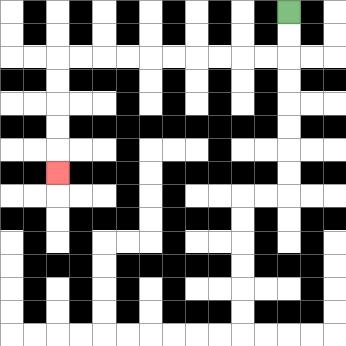{'start': '[12, 0]', 'end': '[2, 7]', 'path_directions': 'D,D,L,L,L,L,L,L,L,L,L,L,D,D,D,D,D', 'path_coordinates': '[[12, 0], [12, 1], [12, 2], [11, 2], [10, 2], [9, 2], [8, 2], [7, 2], [6, 2], [5, 2], [4, 2], [3, 2], [2, 2], [2, 3], [2, 4], [2, 5], [2, 6], [2, 7]]'}